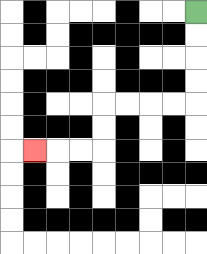{'start': '[8, 0]', 'end': '[1, 6]', 'path_directions': 'D,D,D,D,L,L,L,L,D,D,L,L,L', 'path_coordinates': '[[8, 0], [8, 1], [8, 2], [8, 3], [8, 4], [7, 4], [6, 4], [5, 4], [4, 4], [4, 5], [4, 6], [3, 6], [2, 6], [1, 6]]'}